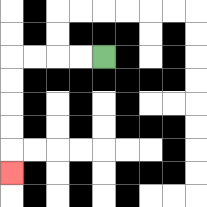{'start': '[4, 2]', 'end': '[0, 7]', 'path_directions': 'L,L,L,L,D,D,D,D,D', 'path_coordinates': '[[4, 2], [3, 2], [2, 2], [1, 2], [0, 2], [0, 3], [0, 4], [0, 5], [0, 6], [0, 7]]'}